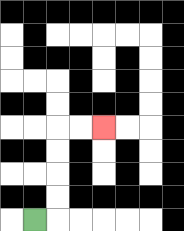{'start': '[1, 9]', 'end': '[4, 5]', 'path_directions': 'R,U,U,U,U,R,R', 'path_coordinates': '[[1, 9], [2, 9], [2, 8], [2, 7], [2, 6], [2, 5], [3, 5], [4, 5]]'}